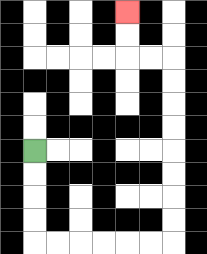{'start': '[1, 6]', 'end': '[5, 0]', 'path_directions': 'D,D,D,D,R,R,R,R,R,R,U,U,U,U,U,U,U,U,L,L,U,U', 'path_coordinates': '[[1, 6], [1, 7], [1, 8], [1, 9], [1, 10], [2, 10], [3, 10], [4, 10], [5, 10], [6, 10], [7, 10], [7, 9], [7, 8], [7, 7], [7, 6], [7, 5], [7, 4], [7, 3], [7, 2], [6, 2], [5, 2], [5, 1], [5, 0]]'}